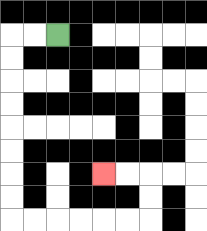{'start': '[2, 1]', 'end': '[4, 7]', 'path_directions': 'L,L,D,D,D,D,D,D,D,D,R,R,R,R,R,R,U,U,L,L', 'path_coordinates': '[[2, 1], [1, 1], [0, 1], [0, 2], [0, 3], [0, 4], [0, 5], [0, 6], [0, 7], [0, 8], [0, 9], [1, 9], [2, 9], [3, 9], [4, 9], [5, 9], [6, 9], [6, 8], [6, 7], [5, 7], [4, 7]]'}